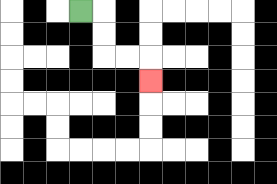{'start': '[3, 0]', 'end': '[6, 3]', 'path_directions': 'R,D,D,R,R,D', 'path_coordinates': '[[3, 0], [4, 0], [4, 1], [4, 2], [5, 2], [6, 2], [6, 3]]'}